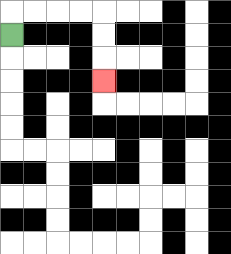{'start': '[0, 1]', 'end': '[4, 3]', 'path_directions': 'U,R,R,R,R,D,D,D', 'path_coordinates': '[[0, 1], [0, 0], [1, 0], [2, 0], [3, 0], [4, 0], [4, 1], [4, 2], [4, 3]]'}